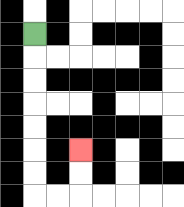{'start': '[1, 1]', 'end': '[3, 6]', 'path_directions': 'D,D,D,D,D,D,D,R,R,U,U', 'path_coordinates': '[[1, 1], [1, 2], [1, 3], [1, 4], [1, 5], [1, 6], [1, 7], [1, 8], [2, 8], [3, 8], [3, 7], [3, 6]]'}